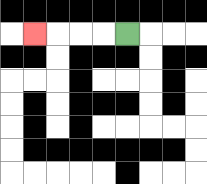{'start': '[5, 1]', 'end': '[1, 1]', 'path_directions': 'L,L,L,L', 'path_coordinates': '[[5, 1], [4, 1], [3, 1], [2, 1], [1, 1]]'}